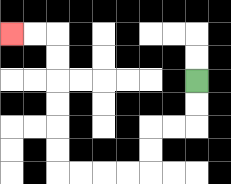{'start': '[8, 3]', 'end': '[0, 1]', 'path_directions': 'D,D,L,L,D,D,L,L,L,L,U,U,U,U,U,U,L,L', 'path_coordinates': '[[8, 3], [8, 4], [8, 5], [7, 5], [6, 5], [6, 6], [6, 7], [5, 7], [4, 7], [3, 7], [2, 7], [2, 6], [2, 5], [2, 4], [2, 3], [2, 2], [2, 1], [1, 1], [0, 1]]'}